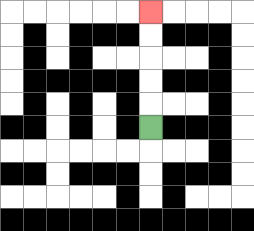{'start': '[6, 5]', 'end': '[6, 0]', 'path_directions': 'U,U,U,U,U', 'path_coordinates': '[[6, 5], [6, 4], [6, 3], [6, 2], [6, 1], [6, 0]]'}